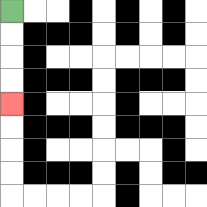{'start': '[0, 0]', 'end': '[0, 4]', 'path_directions': 'D,D,D,D', 'path_coordinates': '[[0, 0], [0, 1], [0, 2], [0, 3], [0, 4]]'}